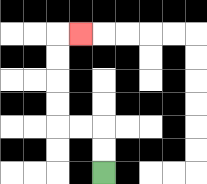{'start': '[4, 7]', 'end': '[3, 1]', 'path_directions': 'U,U,L,L,U,U,U,U,R', 'path_coordinates': '[[4, 7], [4, 6], [4, 5], [3, 5], [2, 5], [2, 4], [2, 3], [2, 2], [2, 1], [3, 1]]'}